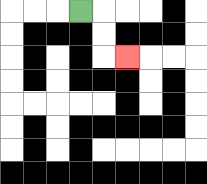{'start': '[3, 0]', 'end': '[5, 2]', 'path_directions': 'R,D,D,R', 'path_coordinates': '[[3, 0], [4, 0], [4, 1], [4, 2], [5, 2]]'}